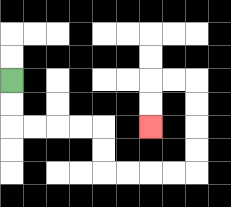{'start': '[0, 3]', 'end': '[6, 5]', 'path_directions': 'D,D,R,R,R,R,D,D,R,R,R,R,U,U,U,U,L,L,D,D', 'path_coordinates': '[[0, 3], [0, 4], [0, 5], [1, 5], [2, 5], [3, 5], [4, 5], [4, 6], [4, 7], [5, 7], [6, 7], [7, 7], [8, 7], [8, 6], [8, 5], [8, 4], [8, 3], [7, 3], [6, 3], [6, 4], [6, 5]]'}